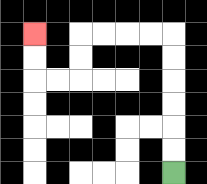{'start': '[7, 7]', 'end': '[1, 1]', 'path_directions': 'U,U,U,U,U,U,L,L,L,L,D,D,L,L,U,U', 'path_coordinates': '[[7, 7], [7, 6], [7, 5], [7, 4], [7, 3], [7, 2], [7, 1], [6, 1], [5, 1], [4, 1], [3, 1], [3, 2], [3, 3], [2, 3], [1, 3], [1, 2], [1, 1]]'}